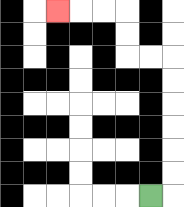{'start': '[6, 8]', 'end': '[2, 0]', 'path_directions': 'R,U,U,U,U,U,U,L,L,U,U,L,L,L', 'path_coordinates': '[[6, 8], [7, 8], [7, 7], [7, 6], [7, 5], [7, 4], [7, 3], [7, 2], [6, 2], [5, 2], [5, 1], [5, 0], [4, 0], [3, 0], [2, 0]]'}